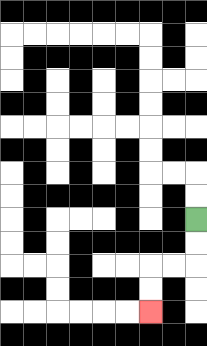{'start': '[8, 9]', 'end': '[6, 13]', 'path_directions': 'D,D,L,L,D,D', 'path_coordinates': '[[8, 9], [8, 10], [8, 11], [7, 11], [6, 11], [6, 12], [6, 13]]'}